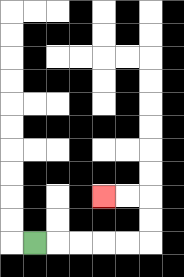{'start': '[1, 10]', 'end': '[4, 8]', 'path_directions': 'R,R,R,R,R,U,U,L,L', 'path_coordinates': '[[1, 10], [2, 10], [3, 10], [4, 10], [5, 10], [6, 10], [6, 9], [6, 8], [5, 8], [4, 8]]'}